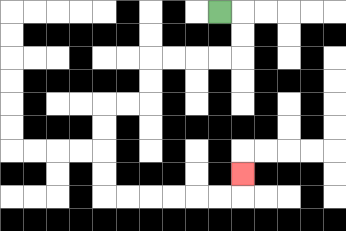{'start': '[9, 0]', 'end': '[10, 7]', 'path_directions': 'R,D,D,L,L,L,L,D,D,L,L,D,D,D,D,R,R,R,R,R,R,U', 'path_coordinates': '[[9, 0], [10, 0], [10, 1], [10, 2], [9, 2], [8, 2], [7, 2], [6, 2], [6, 3], [6, 4], [5, 4], [4, 4], [4, 5], [4, 6], [4, 7], [4, 8], [5, 8], [6, 8], [7, 8], [8, 8], [9, 8], [10, 8], [10, 7]]'}